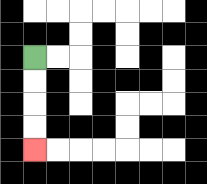{'start': '[1, 2]', 'end': '[1, 6]', 'path_directions': 'D,D,D,D', 'path_coordinates': '[[1, 2], [1, 3], [1, 4], [1, 5], [1, 6]]'}